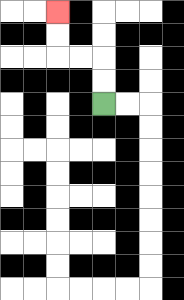{'start': '[4, 4]', 'end': '[2, 0]', 'path_directions': 'U,U,L,L,U,U', 'path_coordinates': '[[4, 4], [4, 3], [4, 2], [3, 2], [2, 2], [2, 1], [2, 0]]'}